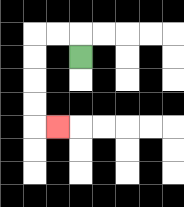{'start': '[3, 2]', 'end': '[2, 5]', 'path_directions': 'U,L,L,D,D,D,D,R', 'path_coordinates': '[[3, 2], [3, 1], [2, 1], [1, 1], [1, 2], [1, 3], [1, 4], [1, 5], [2, 5]]'}